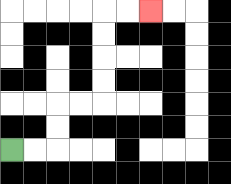{'start': '[0, 6]', 'end': '[6, 0]', 'path_directions': 'R,R,U,U,R,R,U,U,U,U,R,R', 'path_coordinates': '[[0, 6], [1, 6], [2, 6], [2, 5], [2, 4], [3, 4], [4, 4], [4, 3], [4, 2], [4, 1], [4, 0], [5, 0], [6, 0]]'}